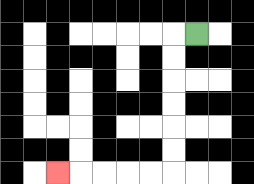{'start': '[8, 1]', 'end': '[2, 7]', 'path_directions': 'L,D,D,D,D,D,D,L,L,L,L,L', 'path_coordinates': '[[8, 1], [7, 1], [7, 2], [7, 3], [7, 4], [7, 5], [7, 6], [7, 7], [6, 7], [5, 7], [4, 7], [3, 7], [2, 7]]'}